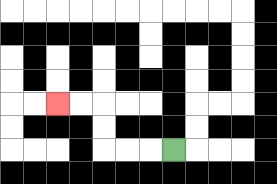{'start': '[7, 6]', 'end': '[2, 4]', 'path_directions': 'L,L,L,U,U,L,L', 'path_coordinates': '[[7, 6], [6, 6], [5, 6], [4, 6], [4, 5], [4, 4], [3, 4], [2, 4]]'}